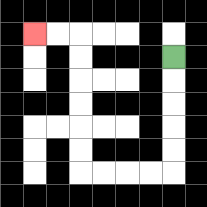{'start': '[7, 2]', 'end': '[1, 1]', 'path_directions': 'D,D,D,D,D,L,L,L,L,U,U,U,U,U,U,L,L', 'path_coordinates': '[[7, 2], [7, 3], [7, 4], [7, 5], [7, 6], [7, 7], [6, 7], [5, 7], [4, 7], [3, 7], [3, 6], [3, 5], [3, 4], [3, 3], [3, 2], [3, 1], [2, 1], [1, 1]]'}